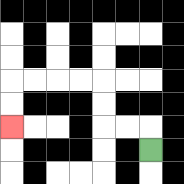{'start': '[6, 6]', 'end': '[0, 5]', 'path_directions': 'U,L,L,U,U,L,L,L,L,D,D', 'path_coordinates': '[[6, 6], [6, 5], [5, 5], [4, 5], [4, 4], [4, 3], [3, 3], [2, 3], [1, 3], [0, 3], [0, 4], [0, 5]]'}